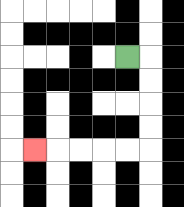{'start': '[5, 2]', 'end': '[1, 6]', 'path_directions': 'R,D,D,D,D,L,L,L,L,L', 'path_coordinates': '[[5, 2], [6, 2], [6, 3], [6, 4], [6, 5], [6, 6], [5, 6], [4, 6], [3, 6], [2, 6], [1, 6]]'}